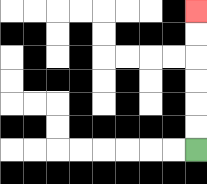{'start': '[8, 6]', 'end': '[8, 0]', 'path_directions': 'U,U,U,U,U,U', 'path_coordinates': '[[8, 6], [8, 5], [8, 4], [8, 3], [8, 2], [8, 1], [8, 0]]'}